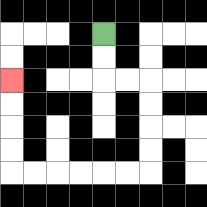{'start': '[4, 1]', 'end': '[0, 3]', 'path_directions': 'D,D,R,R,D,D,D,D,L,L,L,L,L,L,U,U,U,U', 'path_coordinates': '[[4, 1], [4, 2], [4, 3], [5, 3], [6, 3], [6, 4], [6, 5], [6, 6], [6, 7], [5, 7], [4, 7], [3, 7], [2, 7], [1, 7], [0, 7], [0, 6], [0, 5], [0, 4], [0, 3]]'}